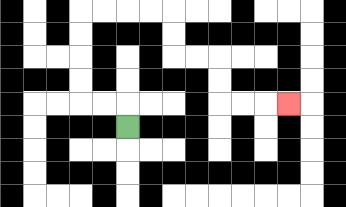{'start': '[5, 5]', 'end': '[12, 4]', 'path_directions': 'U,L,L,U,U,U,U,R,R,R,R,D,D,R,R,D,D,R,R,R', 'path_coordinates': '[[5, 5], [5, 4], [4, 4], [3, 4], [3, 3], [3, 2], [3, 1], [3, 0], [4, 0], [5, 0], [6, 0], [7, 0], [7, 1], [7, 2], [8, 2], [9, 2], [9, 3], [9, 4], [10, 4], [11, 4], [12, 4]]'}